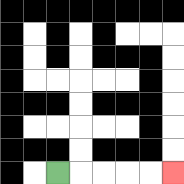{'start': '[2, 7]', 'end': '[7, 7]', 'path_directions': 'R,R,R,R,R', 'path_coordinates': '[[2, 7], [3, 7], [4, 7], [5, 7], [6, 7], [7, 7]]'}